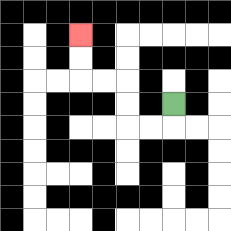{'start': '[7, 4]', 'end': '[3, 1]', 'path_directions': 'D,L,L,U,U,L,L,U,U', 'path_coordinates': '[[7, 4], [7, 5], [6, 5], [5, 5], [5, 4], [5, 3], [4, 3], [3, 3], [3, 2], [3, 1]]'}